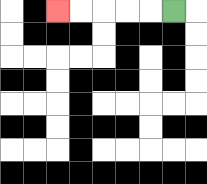{'start': '[7, 0]', 'end': '[2, 0]', 'path_directions': 'L,L,L,L,L', 'path_coordinates': '[[7, 0], [6, 0], [5, 0], [4, 0], [3, 0], [2, 0]]'}